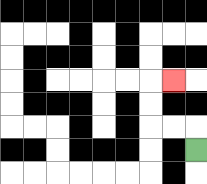{'start': '[8, 6]', 'end': '[7, 3]', 'path_directions': 'U,L,L,U,U,R', 'path_coordinates': '[[8, 6], [8, 5], [7, 5], [6, 5], [6, 4], [6, 3], [7, 3]]'}